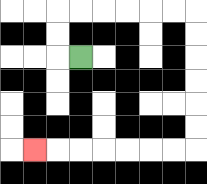{'start': '[3, 2]', 'end': '[1, 6]', 'path_directions': 'L,U,U,R,R,R,R,R,R,D,D,D,D,D,D,L,L,L,L,L,L,L', 'path_coordinates': '[[3, 2], [2, 2], [2, 1], [2, 0], [3, 0], [4, 0], [5, 0], [6, 0], [7, 0], [8, 0], [8, 1], [8, 2], [8, 3], [8, 4], [8, 5], [8, 6], [7, 6], [6, 6], [5, 6], [4, 6], [3, 6], [2, 6], [1, 6]]'}